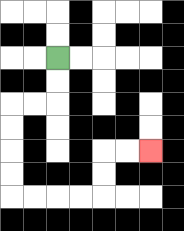{'start': '[2, 2]', 'end': '[6, 6]', 'path_directions': 'D,D,L,L,D,D,D,D,R,R,R,R,U,U,R,R', 'path_coordinates': '[[2, 2], [2, 3], [2, 4], [1, 4], [0, 4], [0, 5], [0, 6], [0, 7], [0, 8], [1, 8], [2, 8], [3, 8], [4, 8], [4, 7], [4, 6], [5, 6], [6, 6]]'}